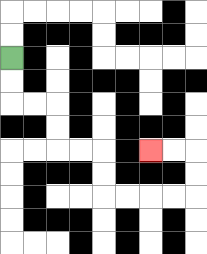{'start': '[0, 2]', 'end': '[6, 6]', 'path_directions': 'D,D,R,R,D,D,R,R,D,D,R,R,R,R,U,U,L,L', 'path_coordinates': '[[0, 2], [0, 3], [0, 4], [1, 4], [2, 4], [2, 5], [2, 6], [3, 6], [4, 6], [4, 7], [4, 8], [5, 8], [6, 8], [7, 8], [8, 8], [8, 7], [8, 6], [7, 6], [6, 6]]'}